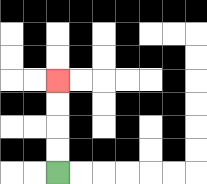{'start': '[2, 7]', 'end': '[2, 3]', 'path_directions': 'U,U,U,U', 'path_coordinates': '[[2, 7], [2, 6], [2, 5], [2, 4], [2, 3]]'}